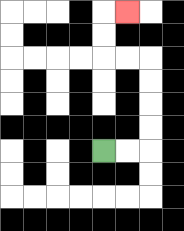{'start': '[4, 6]', 'end': '[5, 0]', 'path_directions': 'R,R,U,U,U,U,L,L,U,U,R', 'path_coordinates': '[[4, 6], [5, 6], [6, 6], [6, 5], [6, 4], [6, 3], [6, 2], [5, 2], [4, 2], [4, 1], [4, 0], [5, 0]]'}